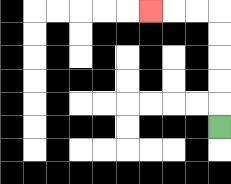{'start': '[9, 5]', 'end': '[6, 0]', 'path_directions': 'U,U,U,U,U,L,L,L', 'path_coordinates': '[[9, 5], [9, 4], [9, 3], [9, 2], [9, 1], [9, 0], [8, 0], [7, 0], [6, 0]]'}